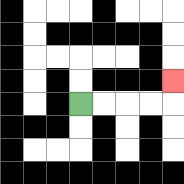{'start': '[3, 4]', 'end': '[7, 3]', 'path_directions': 'R,R,R,R,U', 'path_coordinates': '[[3, 4], [4, 4], [5, 4], [6, 4], [7, 4], [7, 3]]'}